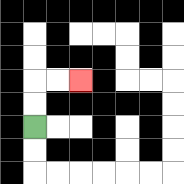{'start': '[1, 5]', 'end': '[3, 3]', 'path_directions': 'U,U,R,R', 'path_coordinates': '[[1, 5], [1, 4], [1, 3], [2, 3], [3, 3]]'}